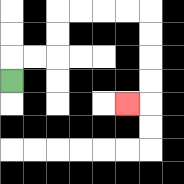{'start': '[0, 3]', 'end': '[5, 4]', 'path_directions': 'U,R,R,U,U,R,R,R,R,D,D,D,D,L', 'path_coordinates': '[[0, 3], [0, 2], [1, 2], [2, 2], [2, 1], [2, 0], [3, 0], [4, 0], [5, 0], [6, 0], [6, 1], [6, 2], [6, 3], [6, 4], [5, 4]]'}